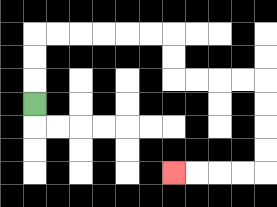{'start': '[1, 4]', 'end': '[7, 7]', 'path_directions': 'U,U,U,R,R,R,R,R,R,D,D,R,R,R,R,D,D,D,D,L,L,L,L', 'path_coordinates': '[[1, 4], [1, 3], [1, 2], [1, 1], [2, 1], [3, 1], [4, 1], [5, 1], [6, 1], [7, 1], [7, 2], [7, 3], [8, 3], [9, 3], [10, 3], [11, 3], [11, 4], [11, 5], [11, 6], [11, 7], [10, 7], [9, 7], [8, 7], [7, 7]]'}